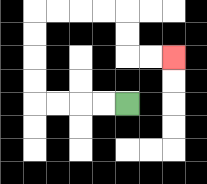{'start': '[5, 4]', 'end': '[7, 2]', 'path_directions': 'L,L,L,L,U,U,U,U,R,R,R,R,D,D,R,R', 'path_coordinates': '[[5, 4], [4, 4], [3, 4], [2, 4], [1, 4], [1, 3], [1, 2], [1, 1], [1, 0], [2, 0], [3, 0], [4, 0], [5, 0], [5, 1], [5, 2], [6, 2], [7, 2]]'}